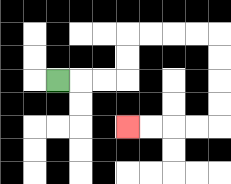{'start': '[2, 3]', 'end': '[5, 5]', 'path_directions': 'R,R,R,U,U,R,R,R,R,D,D,D,D,L,L,L,L', 'path_coordinates': '[[2, 3], [3, 3], [4, 3], [5, 3], [5, 2], [5, 1], [6, 1], [7, 1], [8, 1], [9, 1], [9, 2], [9, 3], [9, 4], [9, 5], [8, 5], [7, 5], [6, 5], [5, 5]]'}